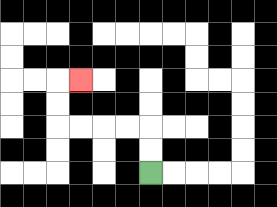{'start': '[6, 7]', 'end': '[3, 3]', 'path_directions': 'U,U,L,L,L,L,U,U,R', 'path_coordinates': '[[6, 7], [6, 6], [6, 5], [5, 5], [4, 5], [3, 5], [2, 5], [2, 4], [2, 3], [3, 3]]'}